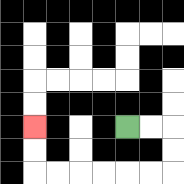{'start': '[5, 5]', 'end': '[1, 5]', 'path_directions': 'R,R,D,D,L,L,L,L,L,L,U,U', 'path_coordinates': '[[5, 5], [6, 5], [7, 5], [7, 6], [7, 7], [6, 7], [5, 7], [4, 7], [3, 7], [2, 7], [1, 7], [1, 6], [1, 5]]'}